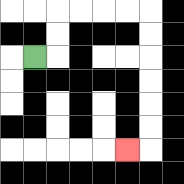{'start': '[1, 2]', 'end': '[5, 6]', 'path_directions': 'R,U,U,R,R,R,R,D,D,D,D,D,D,L', 'path_coordinates': '[[1, 2], [2, 2], [2, 1], [2, 0], [3, 0], [4, 0], [5, 0], [6, 0], [6, 1], [6, 2], [6, 3], [6, 4], [6, 5], [6, 6], [5, 6]]'}